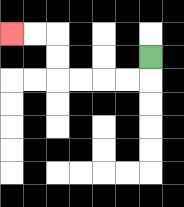{'start': '[6, 2]', 'end': '[0, 1]', 'path_directions': 'D,L,L,L,L,U,U,L,L', 'path_coordinates': '[[6, 2], [6, 3], [5, 3], [4, 3], [3, 3], [2, 3], [2, 2], [2, 1], [1, 1], [0, 1]]'}